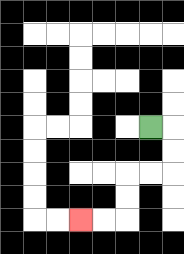{'start': '[6, 5]', 'end': '[3, 9]', 'path_directions': 'R,D,D,L,L,D,D,L,L', 'path_coordinates': '[[6, 5], [7, 5], [7, 6], [7, 7], [6, 7], [5, 7], [5, 8], [5, 9], [4, 9], [3, 9]]'}